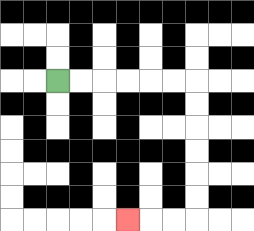{'start': '[2, 3]', 'end': '[5, 9]', 'path_directions': 'R,R,R,R,R,R,D,D,D,D,D,D,L,L,L', 'path_coordinates': '[[2, 3], [3, 3], [4, 3], [5, 3], [6, 3], [7, 3], [8, 3], [8, 4], [8, 5], [8, 6], [8, 7], [8, 8], [8, 9], [7, 9], [6, 9], [5, 9]]'}